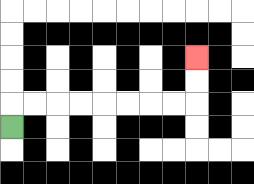{'start': '[0, 5]', 'end': '[8, 2]', 'path_directions': 'U,R,R,R,R,R,R,R,R,U,U', 'path_coordinates': '[[0, 5], [0, 4], [1, 4], [2, 4], [3, 4], [4, 4], [5, 4], [6, 4], [7, 4], [8, 4], [8, 3], [8, 2]]'}